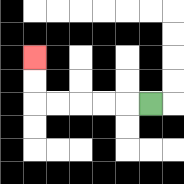{'start': '[6, 4]', 'end': '[1, 2]', 'path_directions': 'L,L,L,L,L,U,U', 'path_coordinates': '[[6, 4], [5, 4], [4, 4], [3, 4], [2, 4], [1, 4], [1, 3], [1, 2]]'}